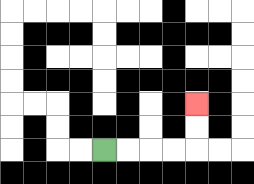{'start': '[4, 6]', 'end': '[8, 4]', 'path_directions': 'R,R,R,R,U,U', 'path_coordinates': '[[4, 6], [5, 6], [6, 6], [7, 6], [8, 6], [8, 5], [8, 4]]'}